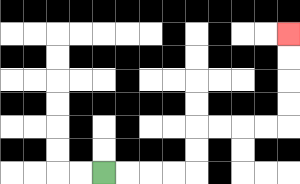{'start': '[4, 7]', 'end': '[12, 1]', 'path_directions': 'R,R,R,R,U,U,R,R,R,R,U,U,U,U', 'path_coordinates': '[[4, 7], [5, 7], [6, 7], [7, 7], [8, 7], [8, 6], [8, 5], [9, 5], [10, 5], [11, 5], [12, 5], [12, 4], [12, 3], [12, 2], [12, 1]]'}